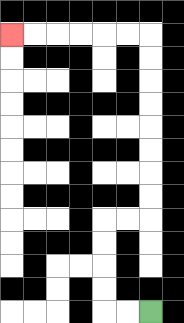{'start': '[6, 13]', 'end': '[0, 1]', 'path_directions': 'L,L,U,U,U,U,R,R,U,U,U,U,U,U,U,U,L,L,L,L,L,L', 'path_coordinates': '[[6, 13], [5, 13], [4, 13], [4, 12], [4, 11], [4, 10], [4, 9], [5, 9], [6, 9], [6, 8], [6, 7], [6, 6], [6, 5], [6, 4], [6, 3], [6, 2], [6, 1], [5, 1], [4, 1], [3, 1], [2, 1], [1, 1], [0, 1]]'}